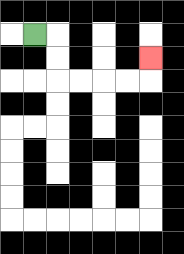{'start': '[1, 1]', 'end': '[6, 2]', 'path_directions': 'R,D,D,R,R,R,R,U', 'path_coordinates': '[[1, 1], [2, 1], [2, 2], [2, 3], [3, 3], [4, 3], [5, 3], [6, 3], [6, 2]]'}